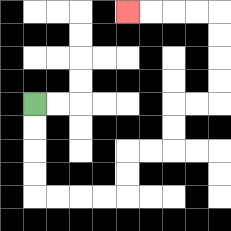{'start': '[1, 4]', 'end': '[5, 0]', 'path_directions': 'D,D,D,D,R,R,R,R,U,U,R,R,U,U,R,R,U,U,U,U,L,L,L,L', 'path_coordinates': '[[1, 4], [1, 5], [1, 6], [1, 7], [1, 8], [2, 8], [3, 8], [4, 8], [5, 8], [5, 7], [5, 6], [6, 6], [7, 6], [7, 5], [7, 4], [8, 4], [9, 4], [9, 3], [9, 2], [9, 1], [9, 0], [8, 0], [7, 0], [6, 0], [5, 0]]'}